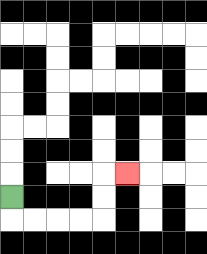{'start': '[0, 8]', 'end': '[5, 7]', 'path_directions': 'D,R,R,R,R,U,U,R', 'path_coordinates': '[[0, 8], [0, 9], [1, 9], [2, 9], [3, 9], [4, 9], [4, 8], [4, 7], [5, 7]]'}